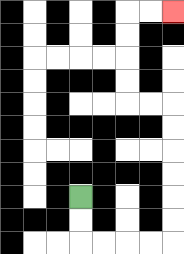{'start': '[3, 8]', 'end': '[7, 0]', 'path_directions': 'D,D,R,R,R,R,U,U,U,U,U,U,L,L,U,U,U,U,R,R', 'path_coordinates': '[[3, 8], [3, 9], [3, 10], [4, 10], [5, 10], [6, 10], [7, 10], [7, 9], [7, 8], [7, 7], [7, 6], [7, 5], [7, 4], [6, 4], [5, 4], [5, 3], [5, 2], [5, 1], [5, 0], [6, 0], [7, 0]]'}